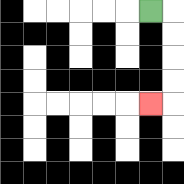{'start': '[6, 0]', 'end': '[6, 4]', 'path_directions': 'R,D,D,D,D,L', 'path_coordinates': '[[6, 0], [7, 0], [7, 1], [7, 2], [7, 3], [7, 4], [6, 4]]'}